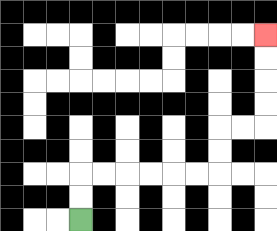{'start': '[3, 9]', 'end': '[11, 1]', 'path_directions': 'U,U,R,R,R,R,R,R,U,U,R,R,U,U,U,U', 'path_coordinates': '[[3, 9], [3, 8], [3, 7], [4, 7], [5, 7], [6, 7], [7, 7], [8, 7], [9, 7], [9, 6], [9, 5], [10, 5], [11, 5], [11, 4], [11, 3], [11, 2], [11, 1]]'}